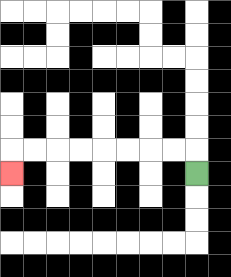{'start': '[8, 7]', 'end': '[0, 7]', 'path_directions': 'U,L,L,L,L,L,L,L,L,D', 'path_coordinates': '[[8, 7], [8, 6], [7, 6], [6, 6], [5, 6], [4, 6], [3, 6], [2, 6], [1, 6], [0, 6], [0, 7]]'}